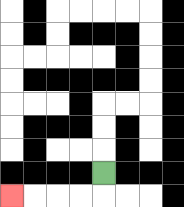{'start': '[4, 7]', 'end': '[0, 8]', 'path_directions': 'D,L,L,L,L', 'path_coordinates': '[[4, 7], [4, 8], [3, 8], [2, 8], [1, 8], [0, 8]]'}